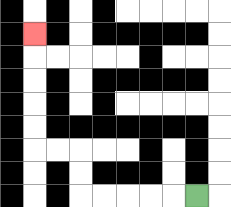{'start': '[8, 8]', 'end': '[1, 1]', 'path_directions': 'L,L,L,L,L,U,U,L,L,U,U,U,U,U', 'path_coordinates': '[[8, 8], [7, 8], [6, 8], [5, 8], [4, 8], [3, 8], [3, 7], [3, 6], [2, 6], [1, 6], [1, 5], [1, 4], [1, 3], [1, 2], [1, 1]]'}